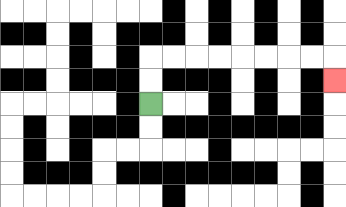{'start': '[6, 4]', 'end': '[14, 3]', 'path_directions': 'U,U,R,R,R,R,R,R,R,R,D', 'path_coordinates': '[[6, 4], [6, 3], [6, 2], [7, 2], [8, 2], [9, 2], [10, 2], [11, 2], [12, 2], [13, 2], [14, 2], [14, 3]]'}